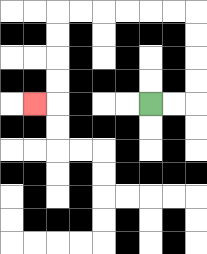{'start': '[6, 4]', 'end': '[1, 4]', 'path_directions': 'R,R,U,U,U,U,L,L,L,L,L,L,D,D,D,D,L', 'path_coordinates': '[[6, 4], [7, 4], [8, 4], [8, 3], [8, 2], [8, 1], [8, 0], [7, 0], [6, 0], [5, 0], [4, 0], [3, 0], [2, 0], [2, 1], [2, 2], [2, 3], [2, 4], [1, 4]]'}